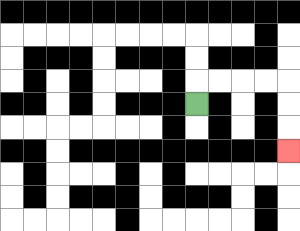{'start': '[8, 4]', 'end': '[12, 6]', 'path_directions': 'U,R,R,R,R,D,D,D', 'path_coordinates': '[[8, 4], [8, 3], [9, 3], [10, 3], [11, 3], [12, 3], [12, 4], [12, 5], [12, 6]]'}